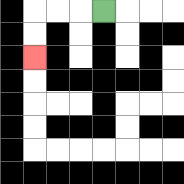{'start': '[4, 0]', 'end': '[1, 2]', 'path_directions': 'L,L,L,D,D', 'path_coordinates': '[[4, 0], [3, 0], [2, 0], [1, 0], [1, 1], [1, 2]]'}